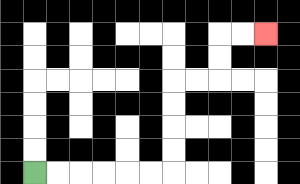{'start': '[1, 7]', 'end': '[11, 1]', 'path_directions': 'R,R,R,R,R,R,U,U,U,U,R,R,U,U,R,R', 'path_coordinates': '[[1, 7], [2, 7], [3, 7], [4, 7], [5, 7], [6, 7], [7, 7], [7, 6], [7, 5], [7, 4], [7, 3], [8, 3], [9, 3], [9, 2], [9, 1], [10, 1], [11, 1]]'}